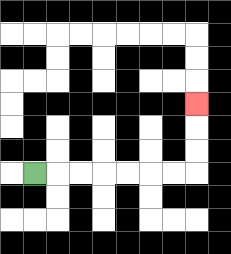{'start': '[1, 7]', 'end': '[8, 4]', 'path_directions': 'R,R,R,R,R,R,R,U,U,U', 'path_coordinates': '[[1, 7], [2, 7], [3, 7], [4, 7], [5, 7], [6, 7], [7, 7], [8, 7], [8, 6], [8, 5], [8, 4]]'}